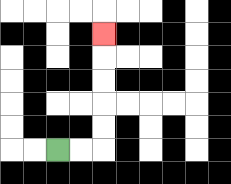{'start': '[2, 6]', 'end': '[4, 1]', 'path_directions': 'R,R,U,U,U,U,U', 'path_coordinates': '[[2, 6], [3, 6], [4, 6], [4, 5], [4, 4], [4, 3], [4, 2], [4, 1]]'}